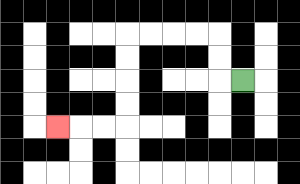{'start': '[10, 3]', 'end': '[2, 5]', 'path_directions': 'L,U,U,L,L,L,L,D,D,D,D,L,L,L', 'path_coordinates': '[[10, 3], [9, 3], [9, 2], [9, 1], [8, 1], [7, 1], [6, 1], [5, 1], [5, 2], [5, 3], [5, 4], [5, 5], [4, 5], [3, 5], [2, 5]]'}